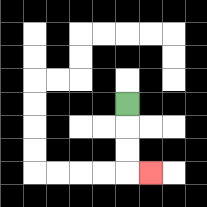{'start': '[5, 4]', 'end': '[6, 7]', 'path_directions': 'D,D,D,R', 'path_coordinates': '[[5, 4], [5, 5], [5, 6], [5, 7], [6, 7]]'}